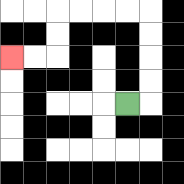{'start': '[5, 4]', 'end': '[0, 2]', 'path_directions': 'R,U,U,U,U,L,L,L,L,D,D,L,L', 'path_coordinates': '[[5, 4], [6, 4], [6, 3], [6, 2], [6, 1], [6, 0], [5, 0], [4, 0], [3, 0], [2, 0], [2, 1], [2, 2], [1, 2], [0, 2]]'}